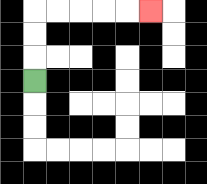{'start': '[1, 3]', 'end': '[6, 0]', 'path_directions': 'U,U,U,R,R,R,R,R', 'path_coordinates': '[[1, 3], [1, 2], [1, 1], [1, 0], [2, 0], [3, 0], [4, 0], [5, 0], [6, 0]]'}